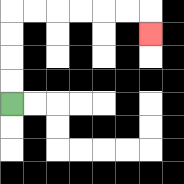{'start': '[0, 4]', 'end': '[6, 1]', 'path_directions': 'U,U,U,U,R,R,R,R,R,R,D', 'path_coordinates': '[[0, 4], [0, 3], [0, 2], [0, 1], [0, 0], [1, 0], [2, 0], [3, 0], [4, 0], [5, 0], [6, 0], [6, 1]]'}